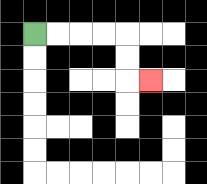{'start': '[1, 1]', 'end': '[6, 3]', 'path_directions': 'R,R,R,R,D,D,R', 'path_coordinates': '[[1, 1], [2, 1], [3, 1], [4, 1], [5, 1], [5, 2], [5, 3], [6, 3]]'}